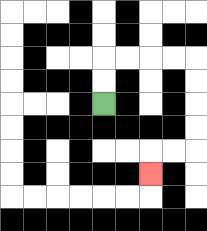{'start': '[4, 4]', 'end': '[6, 7]', 'path_directions': 'U,U,R,R,R,R,D,D,D,D,L,L,D', 'path_coordinates': '[[4, 4], [4, 3], [4, 2], [5, 2], [6, 2], [7, 2], [8, 2], [8, 3], [8, 4], [8, 5], [8, 6], [7, 6], [6, 6], [6, 7]]'}